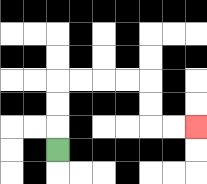{'start': '[2, 6]', 'end': '[8, 5]', 'path_directions': 'U,U,U,R,R,R,R,D,D,R,R', 'path_coordinates': '[[2, 6], [2, 5], [2, 4], [2, 3], [3, 3], [4, 3], [5, 3], [6, 3], [6, 4], [6, 5], [7, 5], [8, 5]]'}